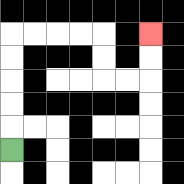{'start': '[0, 6]', 'end': '[6, 1]', 'path_directions': 'U,U,U,U,U,R,R,R,R,D,D,R,R,U,U', 'path_coordinates': '[[0, 6], [0, 5], [0, 4], [0, 3], [0, 2], [0, 1], [1, 1], [2, 1], [3, 1], [4, 1], [4, 2], [4, 3], [5, 3], [6, 3], [6, 2], [6, 1]]'}